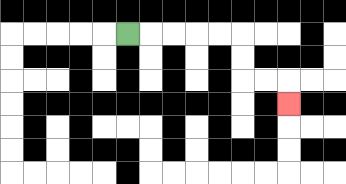{'start': '[5, 1]', 'end': '[12, 4]', 'path_directions': 'R,R,R,R,R,D,D,R,R,D', 'path_coordinates': '[[5, 1], [6, 1], [7, 1], [8, 1], [9, 1], [10, 1], [10, 2], [10, 3], [11, 3], [12, 3], [12, 4]]'}